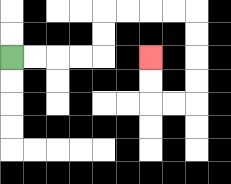{'start': '[0, 2]', 'end': '[6, 2]', 'path_directions': 'R,R,R,R,U,U,R,R,R,R,D,D,D,D,L,L,U,U', 'path_coordinates': '[[0, 2], [1, 2], [2, 2], [3, 2], [4, 2], [4, 1], [4, 0], [5, 0], [6, 0], [7, 0], [8, 0], [8, 1], [8, 2], [8, 3], [8, 4], [7, 4], [6, 4], [6, 3], [6, 2]]'}